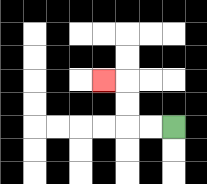{'start': '[7, 5]', 'end': '[4, 3]', 'path_directions': 'L,L,U,U,L', 'path_coordinates': '[[7, 5], [6, 5], [5, 5], [5, 4], [5, 3], [4, 3]]'}